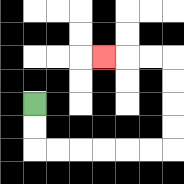{'start': '[1, 4]', 'end': '[4, 2]', 'path_directions': 'D,D,R,R,R,R,R,R,U,U,U,U,L,L,L', 'path_coordinates': '[[1, 4], [1, 5], [1, 6], [2, 6], [3, 6], [4, 6], [5, 6], [6, 6], [7, 6], [7, 5], [7, 4], [7, 3], [7, 2], [6, 2], [5, 2], [4, 2]]'}